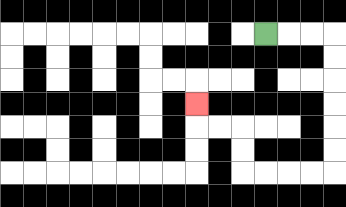{'start': '[11, 1]', 'end': '[8, 4]', 'path_directions': 'R,R,R,D,D,D,D,D,D,L,L,L,L,U,U,L,L,U', 'path_coordinates': '[[11, 1], [12, 1], [13, 1], [14, 1], [14, 2], [14, 3], [14, 4], [14, 5], [14, 6], [14, 7], [13, 7], [12, 7], [11, 7], [10, 7], [10, 6], [10, 5], [9, 5], [8, 5], [8, 4]]'}